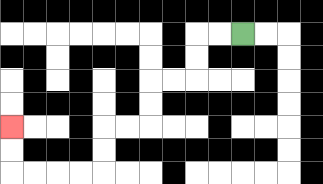{'start': '[10, 1]', 'end': '[0, 5]', 'path_directions': 'L,L,D,D,L,L,D,D,L,L,D,D,L,L,L,L,U,U', 'path_coordinates': '[[10, 1], [9, 1], [8, 1], [8, 2], [8, 3], [7, 3], [6, 3], [6, 4], [6, 5], [5, 5], [4, 5], [4, 6], [4, 7], [3, 7], [2, 7], [1, 7], [0, 7], [0, 6], [0, 5]]'}